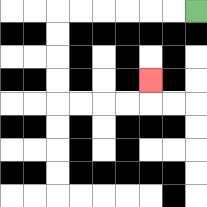{'start': '[8, 0]', 'end': '[6, 3]', 'path_directions': 'L,L,L,L,L,L,D,D,D,D,R,R,R,R,U', 'path_coordinates': '[[8, 0], [7, 0], [6, 0], [5, 0], [4, 0], [3, 0], [2, 0], [2, 1], [2, 2], [2, 3], [2, 4], [3, 4], [4, 4], [5, 4], [6, 4], [6, 3]]'}